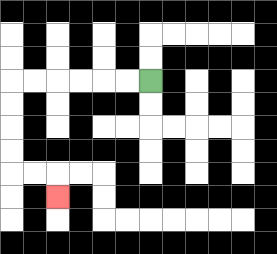{'start': '[6, 3]', 'end': '[2, 8]', 'path_directions': 'L,L,L,L,L,L,D,D,D,D,R,R,D', 'path_coordinates': '[[6, 3], [5, 3], [4, 3], [3, 3], [2, 3], [1, 3], [0, 3], [0, 4], [0, 5], [0, 6], [0, 7], [1, 7], [2, 7], [2, 8]]'}